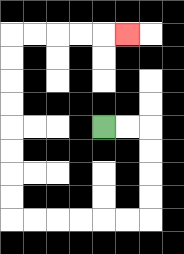{'start': '[4, 5]', 'end': '[5, 1]', 'path_directions': 'R,R,D,D,D,D,L,L,L,L,L,L,U,U,U,U,U,U,U,U,R,R,R,R,R', 'path_coordinates': '[[4, 5], [5, 5], [6, 5], [6, 6], [6, 7], [6, 8], [6, 9], [5, 9], [4, 9], [3, 9], [2, 9], [1, 9], [0, 9], [0, 8], [0, 7], [0, 6], [0, 5], [0, 4], [0, 3], [0, 2], [0, 1], [1, 1], [2, 1], [3, 1], [4, 1], [5, 1]]'}